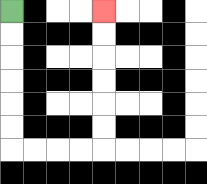{'start': '[0, 0]', 'end': '[4, 0]', 'path_directions': 'D,D,D,D,D,D,R,R,R,R,U,U,U,U,U,U', 'path_coordinates': '[[0, 0], [0, 1], [0, 2], [0, 3], [0, 4], [0, 5], [0, 6], [1, 6], [2, 6], [3, 6], [4, 6], [4, 5], [4, 4], [4, 3], [4, 2], [4, 1], [4, 0]]'}